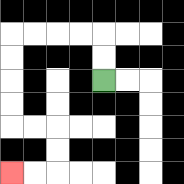{'start': '[4, 3]', 'end': '[0, 7]', 'path_directions': 'U,U,L,L,L,L,D,D,D,D,R,R,D,D,L,L', 'path_coordinates': '[[4, 3], [4, 2], [4, 1], [3, 1], [2, 1], [1, 1], [0, 1], [0, 2], [0, 3], [0, 4], [0, 5], [1, 5], [2, 5], [2, 6], [2, 7], [1, 7], [0, 7]]'}